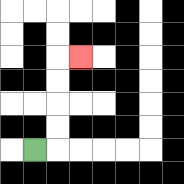{'start': '[1, 6]', 'end': '[3, 2]', 'path_directions': 'R,U,U,U,U,R', 'path_coordinates': '[[1, 6], [2, 6], [2, 5], [2, 4], [2, 3], [2, 2], [3, 2]]'}